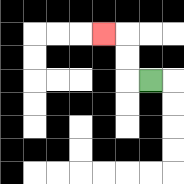{'start': '[6, 3]', 'end': '[4, 1]', 'path_directions': 'L,U,U,L', 'path_coordinates': '[[6, 3], [5, 3], [5, 2], [5, 1], [4, 1]]'}